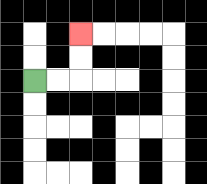{'start': '[1, 3]', 'end': '[3, 1]', 'path_directions': 'R,R,U,U', 'path_coordinates': '[[1, 3], [2, 3], [3, 3], [3, 2], [3, 1]]'}